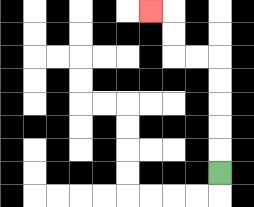{'start': '[9, 7]', 'end': '[6, 0]', 'path_directions': 'U,U,U,U,U,L,L,U,U,L', 'path_coordinates': '[[9, 7], [9, 6], [9, 5], [9, 4], [9, 3], [9, 2], [8, 2], [7, 2], [7, 1], [7, 0], [6, 0]]'}